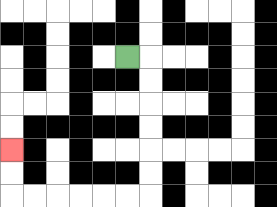{'start': '[5, 2]', 'end': '[0, 6]', 'path_directions': 'R,D,D,D,D,D,D,L,L,L,L,L,L,U,U', 'path_coordinates': '[[5, 2], [6, 2], [6, 3], [6, 4], [6, 5], [6, 6], [6, 7], [6, 8], [5, 8], [4, 8], [3, 8], [2, 8], [1, 8], [0, 8], [0, 7], [0, 6]]'}